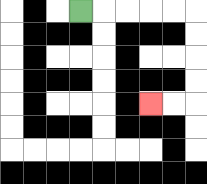{'start': '[3, 0]', 'end': '[6, 4]', 'path_directions': 'R,R,R,R,R,D,D,D,D,L,L', 'path_coordinates': '[[3, 0], [4, 0], [5, 0], [6, 0], [7, 0], [8, 0], [8, 1], [8, 2], [8, 3], [8, 4], [7, 4], [6, 4]]'}